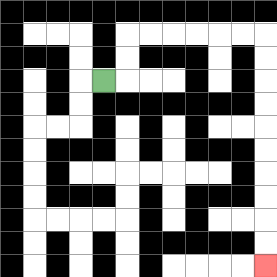{'start': '[4, 3]', 'end': '[11, 11]', 'path_directions': 'R,U,U,R,R,R,R,R,R,D,D,D,D,D,D,D,D,D,D', 'path_coordinates': '[[4, 3], [5, 3], [5, 2], [5, 1], [6, 1], [7, 1], [8, 1], [9, 1], [10, 1], [11, 1], [11, 2], [11, 3], [11, 4], [11, 5], [11, 6], [11, 7], [11, 8], [11, 9], [11, 10], [11, 11]]'}